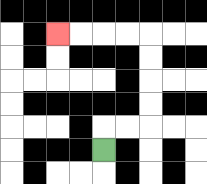{'start': '[4, 6]', 'end': '[2, 1]', 'path_directions': 'U,R,R,U,U,U,U,L,L,L,L', 'path_coordinates': '[[4, 6], [4, 5], [5, 5], [6, 5], [6, 4], [6, 3], [6, 2], [6, 1], [5, 1], [4, 1], [3, 1], [2, 1]]'}